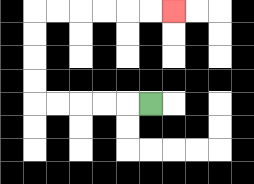{'start': '[6, 4]', 'end': '[7, 0]', 'path_directions': 'L,L,L,L,L,U,U,U,U,R,R,R,R,R,R', 'path_coordinates': '[[6, 4], [5, 4], [4, 4], [3, 4], [2, 4], [1, 4], [1, 3], [1, 2], [1, 1], [1, 0], [2, 0], [3, 0], [4, 0], [5, 0], [6, 0], [7, 0]]'}